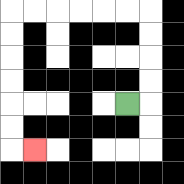{'start': '[5, 4]', 'end': '[1, 6]', 'path_directions': 'R,U,U,U,U,L,L,L,L,L,L,D,D,D,D,D,D,R', 'path_coordinates': '[[5, 4], [6, 4], [6, 3], [6, 2], [6, 1], [6, 0], [5, 0], [4, 0], [3, 0], [2, 0], [1, 0], [0, 0], [0, 1], [0, 2], [0, 3], [0, 4], [0, 5], [0, 6], [1, 6]]'}